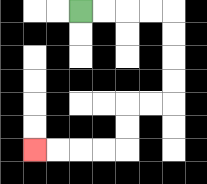{'start': '[3, 0]', 'end': '[1, 6]', 'path_directions': 'R,R,R,R,D,D,D,D,L,L,D,D,L,L,L,L', 'path_coordinates': '[[3, 0], [4, 0], [5, 0], [6, 0], [7, 0], [7, 1], [7, 2], [7, 3], [7, 4], [6, 4], [5, 4], [5, 5], [5, 6], [4, 6], [3, 6], [2, 6], [1, 6]]'}